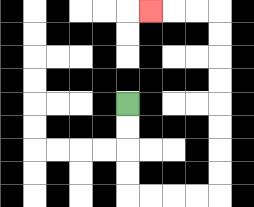{'start': '[5, 4]', 'end': '[6, 0]', 'path_directions': 'D,D,D,D,R,R,R,R,U,U,U,U,U,U,U,U,L,L,L', 'path_coordinates': '[[5, 4], [5, 5], [5, 6], [5, 7], [5, 8], [6, 8], [7, 8], [8, 8], [9, 8], [9, 7], [9, 6], [9, 5], [9, 4], [9, 3], [9, 2], [9, 1], [9, 0], [8, 0], [7, 0], [6, 0]]'}